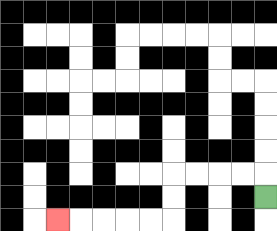{'start': '[11, 8]', 'end': '[2, 9]', 'path_directions': 'U,L,L,L,L,D,D,L,L,L,L,L', 'path_coordinates': '[[11, 8], [11, 7], [10, 7], [9, 7], [8, 7], [7, 7], [7, 8], [7, 9], [6, 9], [5, 9], [4, 9], [3, 9], [2, 9]]'}